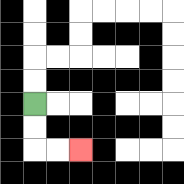{'start': '[1, 4]', 'end': '[3, 6]', 'path_directions': 'D,D,R,R', 'path_coordinates': '[[1, 4], [1, 5], [1, 6], [2, 6], [3, 6]]'}